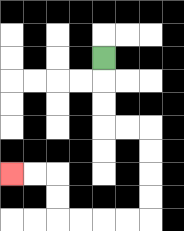{'start': '[4, 2]', 'end': '[0, 7]', 'path_directions': 'D,D,D,R,R,D,D,D,D,L,L,L,L,U,U,L,L', 'path_coordinates': '[[4, 2], [4, 3], [4, 4], [4, 5], [5, 5], [6, 5], [6, 6], [6, 7], [6, 8], [6, 9], [5, 9], [4, 9], [3, 9], [2, 9], [2, 8], [2, 7], [1, 7], [0, 7]]'}